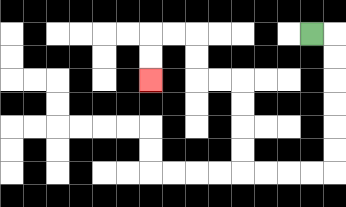{'start': '[13, 1]', 'end': '[6, 3]', 'path_directions': 'R,D,D,D,D,D,D,L,L,L,L,U,U,U,U,L,L,U,U,L,L,D,D', 'path_coordinates': '[[13, 1], [14, 1], [14, 2], [14, 3], [14, 4], [14, 5], [14, 6], [14, 7], [13, 7], [12, 7], [11, 7], [10, 7], [10, 6], [10, 5], [10, 4], [10, 3], [9, 3], [8, 3], [8, 2], [8, 1], [7, 1], [6, 1], [6, 2], [6, 3]]'}